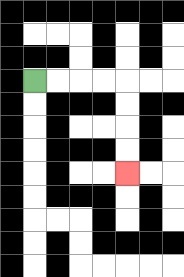{'start': '[1, 3]', 'end': '[5, 7]', 'path_directions': 'R,R,R,R,D,D,D,D', 'path_coordinates': '[[1, 3], [2, 3], [3, 3], [4, 3], [5, 3], [5, 4], [5, 5], [5, 6], [5, 7]]'}